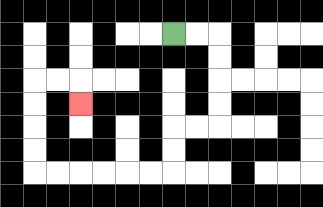{'start': '[7, 1]', 'end': '[3, 4]', 'path_directions': 'R,R,D,D,D,D,L,L,D,D,L,L,L,L,L,L,U,U,U,U,R,R,D', 'path_coordinates': '[[7, 1], [8, 1], [9, 1], [9, 2], [9, 3], [9, 4], [9, 5], [8, 5], [7, 5], [7, 6], [7, 7], [6, 7], [5, 7], [4, 7], [3, 7], [2, 7], [1, 7], [1, 6], [1, 5], [1, 4], [1, 3], [2, 3], [3, 3], [3, 4]]'}